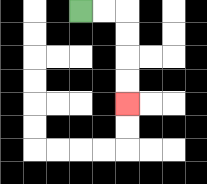{'start': '[3, 0]', 'end': '[5, 4]', 'path_directions': 'R,R,D,D,D,D', 'path_coordinates': '[[3, 0], [4, 0], [5, 0], [5, 1], [5, 2], [5, 3], [5, 4]]'}